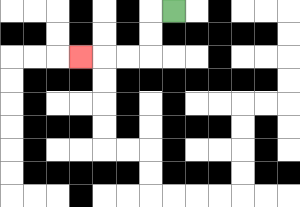{'start': '[7, 0]', 'end': '[3, 2]', 'path_directions': 'L,D,D,L,L,L', 'path_coordinates': '[[7, 0], [6, 0], [6, 1], [6, 2], [5, 2], [4, 2], [3, 2]]'}